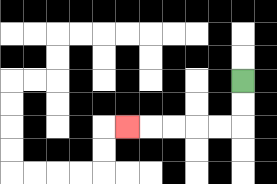{'start': '[10, 3]', 'end': '[5, 5]', 'path_directions': 'D,D,L,L,L,L,L', 'path_coordinates': '[[10, 3], [10, 4], [10, 5], [9, 5], [8, 5], [7, 5], [6, 5], [5, 5]]'}